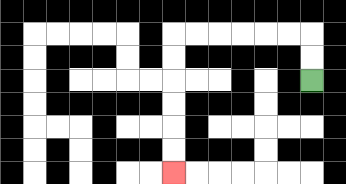{'start': '[13, 3]', 'end': '[7, 7]', 'path_directions': 'U,U,L,L,L,L,L,L,D,D,D,D,D,D', 'path_coordinates': '[[13, 3], [13, 2], [13, 1], [12, 1], [11, 1], [10, 1], [9, 1], [8, 1], [7, 1], [7, 2], [7, 3], [7, 4], [7, 5], [7, 6], [7, 7]]'}